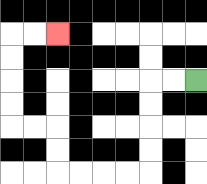{'start': '[8, 3]', 'end': '[2, 1]', 'path_directions': 'L,L,D,D,D,D,L,L,L,L,U,U,L,L,U,U,U,U,R,R', 'path_coordinates': '[[8, 3], [7, 3], [6, 3], [6, 4], [6, 5], [6, 6], [6, 7], [5, 7], [4, 7], [3, 7], [2, 7], [2, 6], [2, 5], [1, 5], [0, 5], [0, 4], [0, 3], [0, 2], [0, 1], [1, 1], [2, 1]]'}